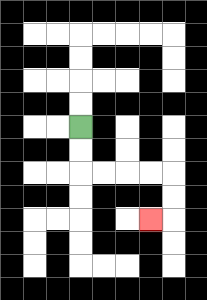{'start': '[3, 5]', 'end': '[6, 9]', 'path_directions': 'D,D,R,R,R,R,D,D,L', 'path_coordinates': '[[3, 5], [3, 6], [3, 7], [4, 7], [5, 7], [6, 7], [7, 7], [7, 8], [7, 9], [6, 9]]'}